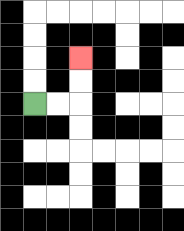{'start': '[1, 4]', 'end': '[3, 2]', 'path_directions': 'R,R,U,U', 'path_coordinates': '[[1, 4], [2, 4], [3, 4], [3, 3], [3, 2]]'}